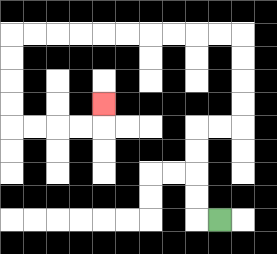{'start': '[9, 9]', 'end': '[4, 4]', 'path_directions': 'L,U,U,U,U,R,R,U,U,U,U,L,L,L,L,L,L,L,L,L,L,D,D,D,D,R,R,R,R,U', 'path_coordinates': '[[9, 9], [8, 9], [8, 8], [8, 7], [8, 6], [8, 5], [9, 5], [10, 5], [10, 4], [10, 3], [10, 2], [10, 1], [9, 1], [8, 1], [7, 1], [6, 1], [5, 1], [4, 1], [3, 1], [2, 1], [1, 1], [0, 1], [0, 2], [0, 3], [0, 4], [0, 5], [1, 5], [2, 5], [3, 5], [4, 5], [4, 4]]'}